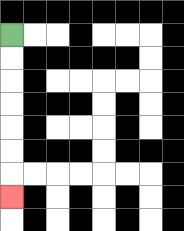{'start': '[0, 1]', 'end': '[0, 8]', 'path_directions': 'D,D,D,D,D,D,D', 'path_coordinates': '[[0, 1], [0, 2], [0, 3], [0, 4], [0, 5], [0, 6], [0, 7], [0, 8]]'}